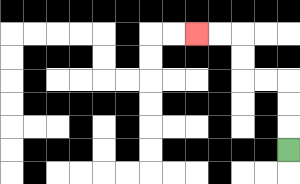{'start': '[12, 6]', 'end': '[8, 1]', 'path_directions': 'U,U,U,L,L,U,U,L,L', 'path_coordinates': '[[12, 6], [12, 5], [12, 4], [12, 3], [11, 3], [10, 3], [10, 2], [10, 1], [9, 1], [8, 1]]'}